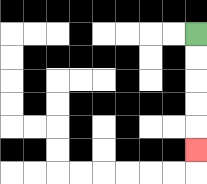{'start': '[8, 1]', 'end': '[8, 6]', 'path_directions': 'D,D,D,D,D', 'path_coordinates': '[[8, 1], [8, 2], [8, 3], [8, 4], [8, 5], [8, 6]]'}